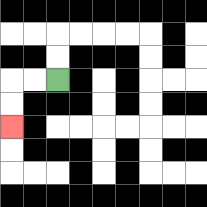{'start': '[2, 3]', 'end': '[0, 5]', 'path_directions': 'L,L,D,D', 'path_coordinates': '[[2, 3], [1, 3], [0, 3], [0, 4], [0, 5]]'}